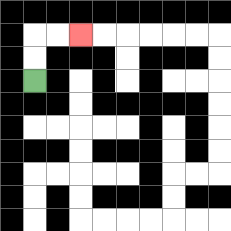{'start': '[1, 3]', 'end': '[3, 1]', 'path_directions': 'U,U,R,R', 'path_coordinates': '[[1, 3], [1, 2], [1, 1], [2, 1], [3, 1]]'}